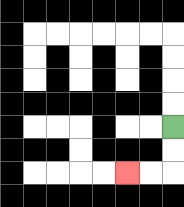{'start': '[7, 5]', 'end': '[5, 7]', 'path_directions': 'D,D,L,L', 'path_coordinates': '[[7, 5], [7, 6], [7, 7], [6, 7], [5, 7]]'}